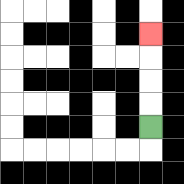{'start': '[6, 5]', 'end': '[6, 1]', 'path_directions': 'U,U,U,U', 'path_coordinates': '[[6, 5], [6, 4], [6, 3], [6, 2], [6, 1]]'}